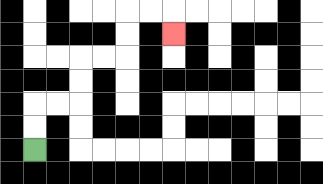{'start': '[1, 6]', 'end': '[7, 1]', 'path_directions': 'U,U,R,R,U,U,R,R,U,U,R,R,D', 'path_coordinates': '[[1, 6], [1, 5], [1, 4], [2, 4], [3, 4], [3, 3], [3, 2], [4, 2], [5, 2], [5, 1], [5, 0], [6, 0], [7, 0], [7, 1]]'}